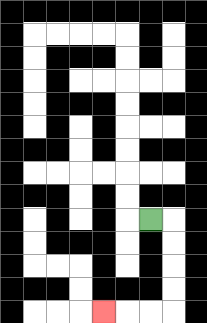{'start': '[6, 9]', 'end': '[4, 13]', 'path_directions': 'R,D,D,D,D,L,L,L', 'path_coordinates': '[[6, 9], [7, 9], [7, 10], [7, 11], [7, 12], [7, 13], [6, 13], [5, 13], [4, 13]]'}